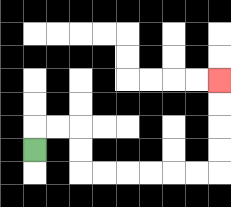{'start': '[1, 6]', 'end': '[9, 3]', 'path_directions': 'U,R,R,D,D,R,R,R,R,R,R,U,U,U,U', 'path_coordinates': '[[1, 6], [1, 5], [2, 5], [3, 5], [3, 6], [3, 7], [4, 7], [5, 7], [6, 7], [7, 7], [8, 7], [9, 7], [9, 6], [9, 5], [9, 4], [9, 3]]'}